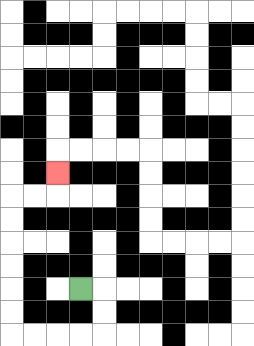{'start': '[3, 12]', 'end': '[2, 7]', 'path_directions': 'R,D,D,L,L,L,L,U,U,U,U,U,U,R,R,U', 'path_coordinates': '[[3, 12], [4, 12], [4, 13], [4, 14], [3, 14], [2, 14], [1, 14], [0, 14], [0, 13], [0, 12], [0, 11], [0, 10], [0, 9], [0, 8], [1, 8], [2, 8], [2, 7]]'}